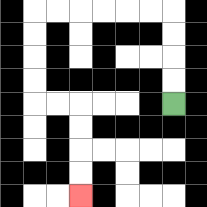{'start': '[7, 4]', 'end': '[3, 8]', 'path_directions': 'U,U,U,U,L,L,L,L,L,L,D,D,D,D,R,R,D,D,D,D', 'path_coordinates': '[[7, 4], [7, 3], [7, 2], [7, 1], [7, 0], [6, 0], [5, 0], [4, 0], [3, 0], [2, 0], [1, 0], [1, 1], [1, 2], [1, 3], [1, 4], [2, 4], [3, 4], [3, 5], [3, 6], [3, 7], [3, 8]]'}